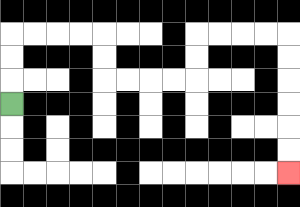{'start': '[0, 4]', 'end': '[12, 7]', 'path_directions': 'U,U,U,R,R,R,R,D,D,R,R,R,R,U,U,R,R,R,R,D,D,D,D,D,D', 'path_coordinates': '[[0, 4], [0, 3], [0, 2], [0, 1], [1, 1], [2, 1], [3, 1], [4, 1], [4, 2], [4, 3], [5, 3], [6, 3], [7, 3], [8, 3], [8, 2], [8, 1], [9, 1], [10, 1], [11, 1], [12, 1], [12, 2], [12, 3], [12, 4], [12, 5], [12, 6], [12, 7]]'}